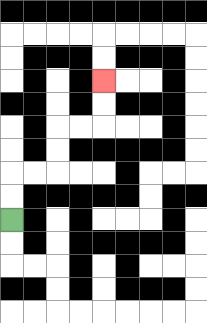{'start': '[0, 9]', 'end': '[4, 3]', 'path_directions': 'U,U,R,R,U,U,R,R,U,U', 'path_coordinates': '[[0, 9], [0, 8], [0, 7], [1, 7], [2, 7], [2, 6], [2, 5], [3, 5], [4, 5], [4, 4], [4, 3]]'}